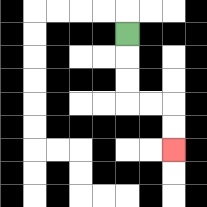{'start': '[5, 1]', 'end': '[7, 6]', 'path_directions': 'D,D,D,R,R,D,D', 'path_coordinates': '[[5, 1], [5, 2], [5, 3], [5, 4], [6, 4], [7, 4], [7, 5], [7, 6]]'}